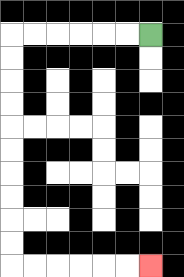{'start': '[6, 1]', 'end': '[6, 11]', 'path_directions': 'L,L,L,L,L,L,D,D,D,D,D,D,D,D,D,D,R,R,R,R,R,R', 'path_coordinates': '[[6, 1], [5, 1], [4, 1], [3, 1], [2, 1], [1, 1], [0, 1], [0, 2], [0, 3], [0, 4], [0, 5], [0, 6], [0, 7], [0, 8], [0, 9], [0, 10], [0, 11], [1, 11], [2, 11], [3, 11], [4, 11], [5, 11], [6, 11]]'}